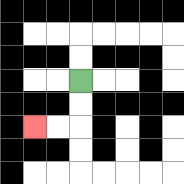{'start': '[3, 3]', 'end': '[1, 5]', 'path_directions': 'D,D,L,L', 'path_coordinates': '[[3, 3], [3, 4], [3, 5], [2, 5], [1, 5]]'}